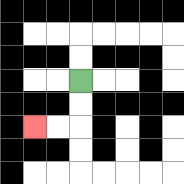{'start': '[3, 3]', 'end': '[1, 5]', 'path_directions': 'D,D,L,L', 'path_coordinates': '[[3, 3], [3, 4], [3, 5], [2, 5], [1, 5]]'}